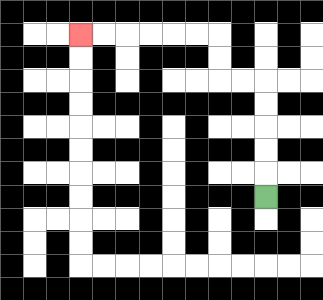{'start': '[11, 8]', 'end': '[3, 1]', 'path_directions': 'U,U,U,U,U,L,L,U,U,L,L,L,L,L,L', 'path_coordinates': '[[11, 8], [11, 7], [11, 6], [11, 5], [11, 4], [11, 3], [10, 3], [9, 3], [9, 2], [9, 1], [8, 1], [7, 1], [6, 1], [5, 1], [4, 1], [3, 1]]'}